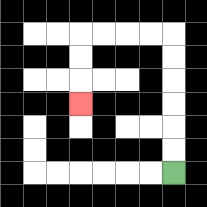{'start': '[7, 7]', 'end': '[3, 4]', 'path_directions': 'U,U,U,U,U,U,L,L,L,L,D,D,D', 'path_coordinates': '[[7, 7], [7, 6], [7, 5], [7, 4], [7, 3], [7, 2], [7, 1], [6, 1], [5, 1], [4, 1], [3, 1], [3, 2], [3, 3], [3, 4]]'}